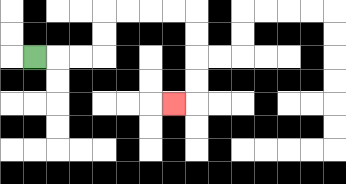{'start': '[1, 2]', 'end': '[7, 4]', 'path_directions': 'R,R,R,U,U,R,R,R,R,D,D,D,D,L', 'path_coordinates': '[[1, 2], [2, 2], [3, 2], [4, 2], [4, 1], [4, 0], [5, 0], [6, 0], [7, 0], [8, 0], [8, 1], [8, 2], [8, 3], [8, 4], [7, 4]]'}